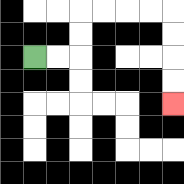{'start': '[1, 2]', 'end': '[7, 4]', 'path_directions': 'R,R,U,U,R,R,R,R,D,D,D,D', 'path_coordinates': '[[1, 2], [2, 2], [3, 2], [3, 1], [3, 0], [4, 0], [5, 0], [6, 0], [7, 0], [7, 1], [7, 2], [7, 3], [7, 4]]'}